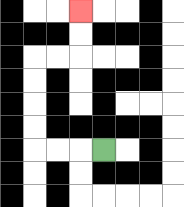{'start': '[4, 6]', 'end': '[3, 0]', 'path_directions': 'L,L,L,U,U,U,U,R,R,U,U', 'path_coordinates': '[[4, 6], [3, 6], [2, 6], [1, 6], [1, 5], [1, 4], [1, 3], [1, 2], [2, 2], [3, 2], [3, 1], [3, 0]]'}